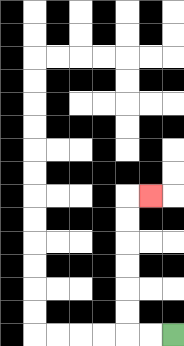{'start': '[7, 14]', 'end': '[6, 8]', 'path_directions': 'L,L,U,U,U,U,U,U,R', 'path_coordinates': '[[7, 14], [6, 14], [5, 14], [5, 13], [5, 12], [5, 11], [5, 10], [5, 9], [5, 8], [6, 8]]'}